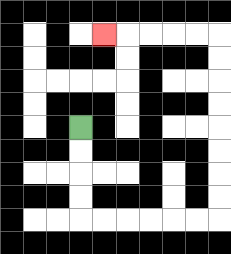{'start': '[3, 5]', 'end': '[4, 1]', 'path_directions': 'D,D,D,D,R,R,R,R,R,R,U,U,U,U,U,U,U,U,L,L,L,L,L', 'path_coordinates': '[[3, 5], [3, 6], [3, 7], [3, 8], [3, 9], [4, 9], [5, 9], [6, 9], [7, 9], [8, 9], [9, 9], [9, 8], [9, 7], [9, 6], [9, 5], [9, 4], [9, 3], [9, 2], [9, 1], [8, 1], [7, 1], [6, 1], [5, 1], [4, 1]]'}